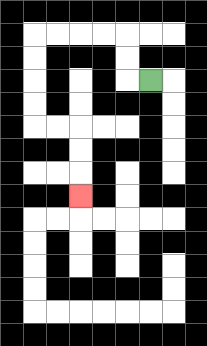{'start': '[6, 3]', 'end': '[3, 8]', 'path_directions': 'L,U,U,L,L,L,L,D,D,D,D,R,R,D,D,D', 'path_coordinates': '[[6, 3], [5, 3], [5, 2], [5, 1], [4, 1], [3, 1], [2, 1], [1, 1], [1, 2], [1, 3], [1, 4], [1, 5], [2, 5], [3, 5], [3, 6], [3, 7], [3, 8]]'}